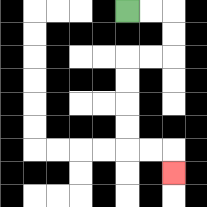{'start': '[5, 0]', 'end': '[7, 7]', 'path_directions': 'R,R,D,D,L,L,D,D,D,D,R,R,D', 'path_coordinates': '[[5, 0], [6, 0], [7, 0], [7, 1], [7, 2], [6, 2], [5, 2], [5, 3], [5, 4], [5, 5], [5, 6], [6, 6], [7, 6], [7, 7]]'}